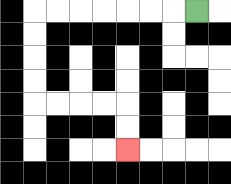{'start': '[8, 0]', 'end': '[5, 6]', 'path_directions': 'L,L,L,L,L,L,L,D,D,D,D,R,R,R,R,D,D', 'path_coordinates': '[[8, 0], [7, 0], [6, 0], [5, 0], [4, 0], [3, 0], [2, 0], [1, 0], [1, 1], [1, 2], [1, 3], [1, 4], [2, 4], [3, 4], [4, 4], [5, 4], [5, 5], [5, 6]]'}